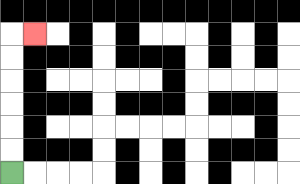{'start': '[0, 7]', 'end': '[1, 1]', 'path_directions': 'U,U,U,U,U,U,R', 'path_coordinates': '[[0, 7], [0, 6], [0, 5], [0, 4], [0, 3], [0, 2], [0, 1], [1, 1]]'}